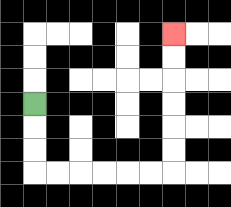{'start': '[1, 4]', 'end': '[7, 1]', 'path_directions': 'D,D,D,R,R,R,R,R,R,U,U,U,U,U,U', 'path_coordinates': '[[1, 4], [1, 5], [1, 6], [1, 7], [2, 7], [3, 7], [4, 7], [5, 7], [6, 7], [7, 7], [7, 6], [7, 5], [7, 4], [7, 3], [7, 2], [7, 1]]'}